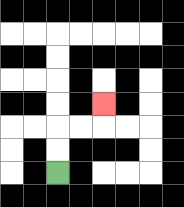{'start': '[2, 7]', 'end': '[4, 4]', 'path_directions': 'U,U,R,R,U', 'path_coordinates': '[[2, 7], [2, 6], [2, 5], [3, 5], [4, 5], [4, 4]]'}